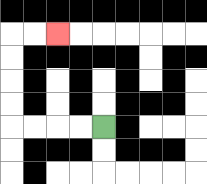{'start': '[4, 5]', 'end': '[2, 1]', 'path_directions': 'L,L,L,L,U,U,U,U,R,R', 'path_coordinates': '[[4, 5], [3, 5], [2, 5], [1, 5], [0, 5], [0, 4], [0, 3], [0, 2], [0, 1], [1, 1], [2, 1]]'}